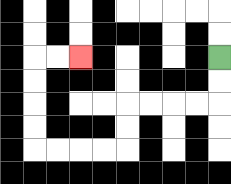{'start': '[9, 2]', 'end': '[3, 2]', 'path_directions': 'D,D,L,L,L,L,D,D,L,L,L,L,U,U,U,U,R,R', 'path_coordinates': '[[9, 2], [9, 3], [9, 4], [8, 4], [7, 4], [6, 4], [5, 4], [5, 5], [5, 6], [4, 6], [3, 6], [2, 6], [1, 6], [1, 5], [1, 4], [1, 3], [1, 2], [2, 2], [3, 2]]'}